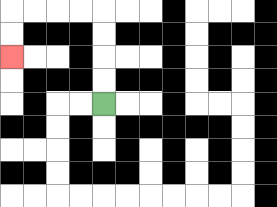{'start': '[4, 4]', 'end': '[0, 2]', 'path_directions': 'U,U,U,U,L,L,L,L,D,D', 'path_coordinates': '[[4, 4], [4, 3], [4, 2], [4, 1], [4, 0], [3, 0], [2, 0], [1, 0], [0, 0], [0, 1], [0, 2]]'}